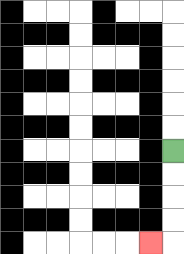{'start': '[7, 6]', 'end': '[6, 10]', 'path_directions': 'D,D,D,D,L', 'path_coordinates': '[[7, 6], [7, 7], [7, 8], [7, 9], [7, 10], [6, 10]]'}